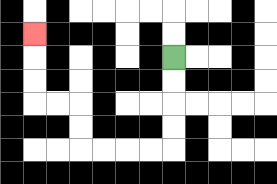{'start': '[7, 2]', 'end': '[1, 1]', 'path_directions': 'D,D,D,D,L,L,L,L,U,U,L,L,U,U,U', 'path_coordinates': '[[7, 2], [7, 3], [7, 4], [7, 5], [7, 6], [6, 6], [5, 6], [4, 6], [3, 6], [3, 5], [3, 4], [2, 4], [1, 4], [1, 3], [1, 2], [1, 1]]'}